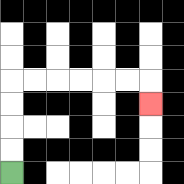{'start': '[0, 7]', 'end': '[6, 4]', 'path_directions': 'U,U,U,U,R,R,R,R,R,R,D', 'path_coordinates': '[[0, 7], [0, 6], [0, 5], [0, 4], [0, 3], [1, 3], [2, 3], [3, 3], [4, 3], [5, 3], [6, 3], [6, 4]]'}